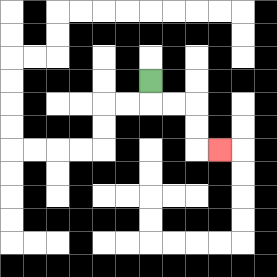{'start': '[6, 3]', 'end': '[9, 6]', 'path_directions': 'D,R,R,D,D,R', 'path_coordinates': '[[6, 3], [6, 4], [7, 4], [8, 4], [8, 5], [8, 6], [9, 6]]'}